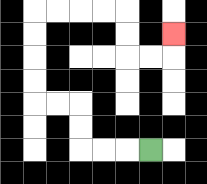{'start': '[6, 6]', 'end': '[7, 1]', 'path_directions': 'L,L,L,U,U,L,L,U,U,U,U,R,R,R,R,D,D,R,R,U', 'path_coordinates': '[[6, 6], [5, 6], [4, 6], [3, 6], [3, 5], [3, 4], [2, 4], [1, 4], [1, 3], [1, 2], [1, 1], [1, 0], [2, 0], [3, 0], [4, 0], [5, 0], [5, 1], [5, 2], [6, 2], [7, 2], [7, 1]]'}